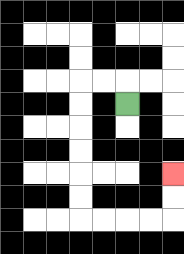{'start': '[5, 4]', 'end': '[7, 7]', 'path_directions': 'U,L,L,D,D,D,D,D,D,R,R,R,R,U,U', 'path_coordinates': '[[5, 4], [5, 3], [4, 3], [3, 3], [3, 4], [3, 5], [3, 6], [3, 7], [3, 8], [3, 9], [4, 9], [5, 9], [6, 9], [7, 9], [7, 8], [7, 7]]'}